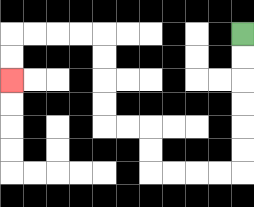{'start': '[10, 1]', 'end': '[0, 3]', 'path_directions': 'D,D,D,D,D,D,L,L,L,L,U,U,L,L,U,U,U,U,L,L,L,L,D,D', 'path_coordinates': '[[10, 1], [10, 2], [10, 3], [10, 4], [10, 5], [10, 6], [10, 7], [9, 7], [8, 7], [7, 7], [6, 7], [6, 6], [6, 5], [5, 5], [4, 5], [4, 4], [4, 3], [4, 2], [4, 1], [3, 1], [2, 1], [1, 1], [0, 1], [0, 2], [0, 3]]'}